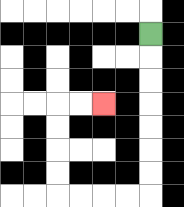{'start': '[6, 1]', 'end': '[4, 4]', 'path_directions': 'D,D,D,D,D,D,D,L,L,L,L,U,U,U,U,R,R', 'path_coordinates': '[[6, 1], [6, 2], [6, 3], [6, 4], [6, 5], [6, 6], [6, 7], [6, 8], [5, 8], [4, 8], [3, 8], [2, 8], [2, 7], [2, 6], [2, 5], [2, 4], [3, 4], [4, 4]]'}